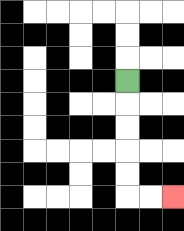{'start': '[5, 3]', 'end': '[7, 8]', 'path_directions': 'D,D,D,D,D,R,R', 'path_coordinates': '[[5, 3], [5, 4], [5, 5], [5, 6], [5, 7], [5, 8], [6, 8], [7, 8]]'}